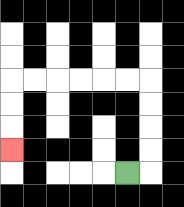{'start': '[5, 7]', 'end': '[0, 6]', 'path_directions': 'R,U,U,U,U,L,L,L,L,L,L,D,D,D', 'path_coordinates': '[[5, 7], [6, 7], [6, 6], [6, 5], [6, 4], [6, 3], [5, 3], [4, 3], [3, 3], [2, 3], [1, 3], [0, 3], [0, 4], [0, 5], [0, 6]]'}